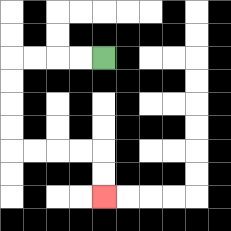{'start': '[4, 2]', 'end': '[4, 8]', 'path_directions': 'L,L,L,L,D,D,D,D,R,R,R,R,D,D', 'path_coordinates': '[[4, 2], [3, 2], [2, 2], [1, 2], [0, 2], [0, 3], [0, 4], [0, 5], [0, 6], [1, 6], [2, 6], [3, 6], [4, 6], [4, 7], [4, 8]]'}